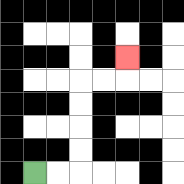{'start': '[1, 7]', 'end': '[5, 2]', 'path_directions': 'R,R,U,U,U,U,R,R,U', 'path_coordinates': '[[1, 7], [2, 7], [3, 7], [3, 6], [3, 5], [3, 4], [3, 3], [4, 3], [5, 3], [5, 2]]'}